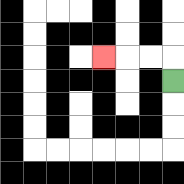{'start': '[7, 3]', 'end': '[4, 2]', 'path_directions': 'U,L,L,L', 'path_coordinates': '[[7, 3], [7, 2], [6, 2], [5, 2], [4, 2]]'}